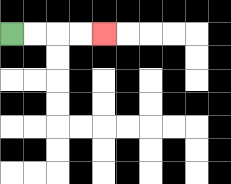{'start': '[0, 1]', 'end': '[4, 1]', 'path_directions': 'R,R,R,R', 'path_coordinates': '[[0, 1], [1, 1], [2, 1], [3, 1], [4, 1]]'}